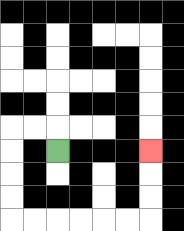{'start': '[2, 6]', 'end': '[6, 6]', 'path_directions': 'U,L,L,D,D,D,D,R,R,R,R,R,R,U,U,U', 'path_coordinates': '[[2, 6], [2, 5], [1, 5], [0, 5], [0, 6], [0, 7], [0, 8], [0, 9], [1, 9], [2, 9], [3, 9], [4, 9], [5, 9], [6, 9], [6, 8], [6, 7], [6, 6]]'}